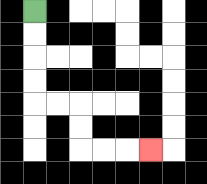{'start': '[1, 0]', 'end': '[6, 6]', 'path_directions': 'D,D,D,D,R,R,D,D,R,R,R', 'path_coordinates': '[[1, 0], [1, 1], [1, 2], [1, 3], [1, 4], [2, 4], [3, 4], [3, 5], [3, 6], [4, 6], [5, 6], [6, 6]]'}